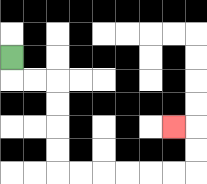{'start': '[0, 2]', 'end': '[7, 5]', 'path_directions': 'D,R,R,D,D,D,D,R,R,R,R,R,R,U,U,L', 'path_coordinates': '[[0, 2], [0, 3], [1, 3], [2, 3], [2, 4], [2, 5], [2, 6], [2, 7], [3, 7], [4, 7], [5, 7], [6, 7], [7, 7], [8, 7], [8, 6], [8, 5], [7, 5]]'}